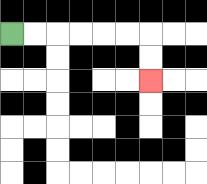{'start': '[0, 1]', 'end': '[6, 3]', 'path_directions': 'R,R,R,R,R,R,D,D', 'path_coordinates': '[[0, 1], [1, 1], [2, 1], [3, 1], [4, 1], [5, 1], [6, 1], [6, 2], [6, 3]]'}